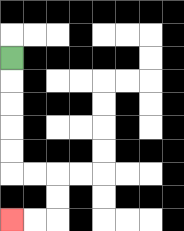{'start': '[0, 2]', 'end': '[0, 9]', 'path_directions': 'D,D,D,D,D,R,R,D,D,L,L', 'path_coordinates': '[[0, 2], [0, 3], [0, 4], [0, 5], [0, 6], [0, 7], [1, 7], [2, 7], [2, 8], [2, 9], [1, 9], [0, 9]]'}